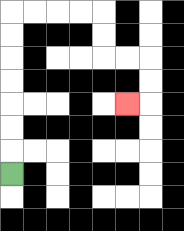{'start': '[0, 7]', 'end': '[5, 4]', 'path_directions': 'U,U,U,U,U,U,U,R,R,R,R,D,D,R,R,D,D,L', 'path_coordinates': '[[0, 7], [0, 6], [0, 5], [0, 4], [0, 3], [0, 2], [0, 1], [0, 0], [1, 0], [2, 0], [3, 0], [4, 0], [4, 1], [4, 2], [5, 2], [6, 2], [6, 3], [6, 4], [5, 4]]'}